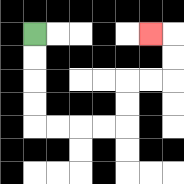{'start': '[1, 1]', 'end': '[6, 1]', 'path_directions': 'D,D,D,D,R,R,R,R,U,U,R,R,U,U,L', 'path_coordinates': '[[1, 1], [1, 2], [1, 3], [1, 4], [1, 5], [2, 5], [3, 5], [4, 5], [5, 5], [5, 4], [5, 3], [6, 3], [7, 3], [7, 2], [7, 1], [6, 1]]'}